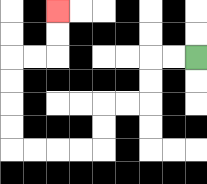{'start': '[8, 2]', 'end': '[2, 0]', 'path_directions': 'L,L,D,D,L,L,D,D,L,L,L,L,U,U,U,U,R,R,U,U', 'path_coordinates': '[[8, 2], [7, 2], [6, 2], [6, 3], [6, 4], [5, 4], [4, 4], [4, 5], [4, 6], [3, 6], [2, 6], [1, 6], [0, 6], [0, 5], [0, 4], [0, 3], [0, 2], [1, 2], [2, 2], [2, 1], [2, 0]]'}